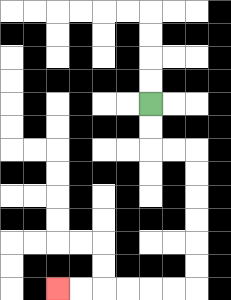{'start': '[6, 4]', 'end': '[2, 12]', 'path_directions': 'D,D,R,R,D,D,D,D,D,D,L,L,L,L,L,L', 'path_coordinates': '[[6, 4], [6, 5], [6, 6], [7, 6], [8, 6], [8, 7], [8, 8], [8, 9], [8, 10], [8, 11], [8, 12], [7, 12], [6, 12], [5, 12], [4, 12], [3, 12], [2, 12]]'}